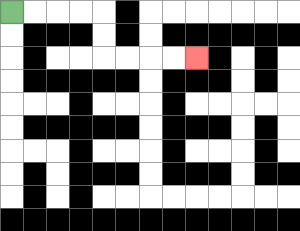{'start': '[0, 0]', 'end': '[8, 2]', 'path_directions': 'R,R,R,R,D,D,R,R,R,R', 'path_coordinates': '[[0, 0], [1, 0], [2, 0], [3, 0], [4, 0], [4, 1], [4, 2], [5, 2], [6, 2], [7, 2], [8, 2]]'}